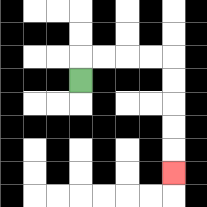{'start': '[3, 3]', 'end': '[7, 7]', 'path_directions': 'U,R,R,R,R,D,D,D,D,D', 'path_coordinates': '[[3, 3], [3, 2], [4, 2], [5, 2], [6, 2], [7, 2], [7, 3], [7, 4], [7, 5], [7, 6], [7, 7]]'}